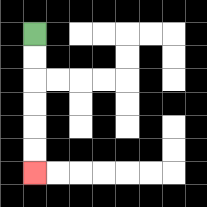{'start': '[1, 1]', 'end': '[1, 7]', 'path_directions': 'D,D,D,D,D,D', 'path_coordinates': '[[1, 1], [1, 2], [1, 3], [1, 4], [1, 5], [1, 6], [1, 7]]'}